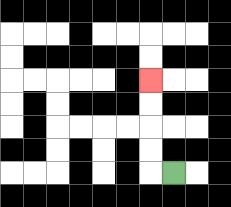{'start': '[7, 7]', 'end': '[6, 3]', 'path_directions': 'L,U,U,U,U', 'path_coordinates': '[[7, 7], [6, 7], [6, 6], [6, 5], [6, 4], [6, 3]]'}